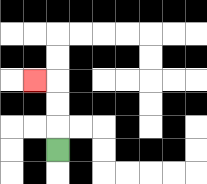{'start': '[2, 6]', 'end': '[1, 3]', 'path_directions': 'U,U,U,L', 'path_coordinates': '[[2, 6], [2, 5], [2, 4], [2, 3], [1, 3]]'}